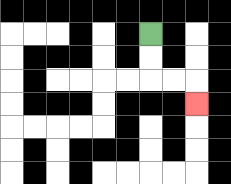{'start': '[6, 1]', 'end': '[8, 4]', 'path_directions': 'D,D,R,R,D', 'path_coordinates': '[[6, 1], [6, 2], [6, 3], [7, 3], [8, 3], [8, 4]]'}